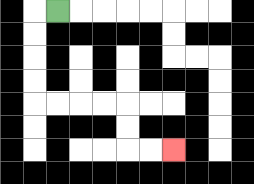{'start': '[2, 0]', 'end': '[7, 6]', 'path_directions': 'L,D,D,D,D,R,R,R,R,D,D,R,R', 'path_coordinates': '[[2, 0], [1, 0], [1, 1], [1, 2], [1, 3], [1, 4], [2, 4], [3, 4], [4, 4], [5, 4], [5, 5], [5, 6], [6, 6], [7, 6]]'}